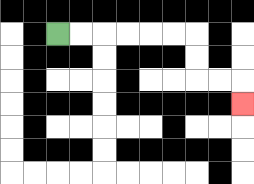{'start': '[2, 1]', 'end': '[10, 4]', 'path_directions': 'R,R,R,R,R,R,D,D,R,R,D', 'path_coordinates': '[[2, 1], [3, 1], [4, 1], [5, 1], [6, 1], [7, 1], [8, 1], [8, 2], [8, 3], [9, 3], [10, 3], [10, 4]]'}